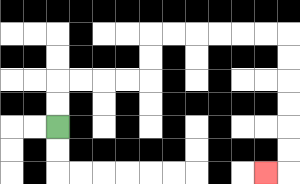{'start': '[2, 5]', 'end': '[11, 7]', 'path_directions': 'U,U,R,R,R,R,U,U,R,R,R,R,R,R,D,D,D,D,D,D,L', 'path_coordinates': '[[2, 5], [2, 4], [2, 3], [3, 3], [4, 3], [5, 3], [6, 3], [6, 2], [6, 1], [7, 1], [8, 1], [9, 1], [10, 1], [11, 1], [12, 1], [12, 2], [12, 3], [12, 4], [12, 5], [12, 6], [12, 7], [11, 7]]'}